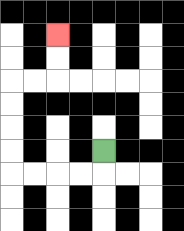{'start': '[4, 6]', 'end': '[2, 1]', 'path_directions': 'D,L,L,L,L,U,U,U,U,R,R,U,U', 'path_coordinates': '[[4, 6], [4, 7], [3, 7], [2, 7], [1, 7], [0, 7], [0, 6], [0, 5], [0, 4], [0, 3], [1, 3], [2, 3], [2, 2], [2, 1]]'}